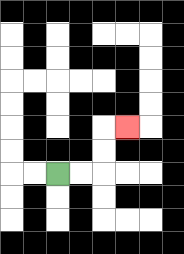{'start': '[2, 7]', 'end': '[5, 5]', 'path_directions': 'R,R,U,U,R', 'path_coordinates': '[[2, 7], [3, 7], [4, 7], [4, 6], [4, 5], [5, 5]]'}